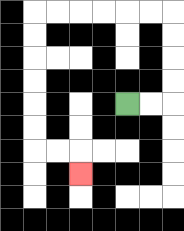{'start': '[5, 4]', 'end': '[3, 7]', 'path_directions': 'R,R,U,U,U,U,L,L,L,L,L,L,D,D,D,D,D,D,R,R,D', 'path_coordinates': '[[5, 4], [6, 4], [7, 4], [7, 3], [7, 2], [7, 1], [7, 0], [6, 0], [5, 0], [4, 0], [3, 0], [2, 0], [1, 0], [1, 1], [1, 2], [1, 3], [1, 4], [1, 5], [1, 6], [2, 6], [3, 6], [3, 7]]'}